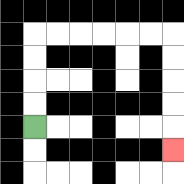{'start': '[1, 5]', 'end': '[7, 6]', 'path_directions': 'U,U,U,U,R,R,R,R,R,R,D,D,D,D,D', 'path_coordinates': '[[1, 5], [1, 4], [1, 3], [1, 2], [1, 1], [2, 1], [3, 1], [4, 1], [5, 1], [6, 1], [7, 1], [7, 2], [7, 3], [7, 4], [7, 5], [7, 6]]'}